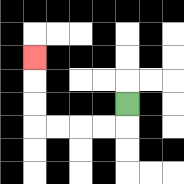{'start': '[5, 4]', 'end': '[1, 2]', 'path_directions': 'D,L,L,L,L,U,U,U', 'path_coordinates': '[[5, 4], [5, 5], [4, 5], [3, 5], [2, 5], [1, 5], [1, 4], [1, 3], [1, 2]]'}